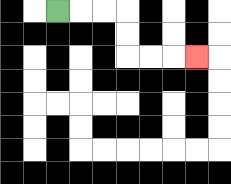{'start': '[2, 0]', 'end': '[8, 2]', 'path_directions': 'R,R,R,D,D,R,R,R', 'path_coordinates': '[[2, 0], [3, 0], [4, 0], [5, 0], [5, 1], [5, 2], [6, 2], [7, 2], [8, 2]]'}